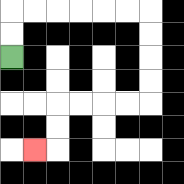{'start': '[0, 2]', 'end': '[1, 6]', 'path_directions': 'U,U,R,R,R,R,R,R,D,D,D,D,L,L,L,L,D,D,L', 'path_coordinates': '[[0, 2], [0, 1], [0, 0], [1, 0], [2, 0], [3, 0], [4, 0], [5, 0], [6, 0], [6, 1], [6, 2], [6, 3], [6, 4], [5, 4], [4, 4], [3, 4], [2, 4], [2, 5], [2, 6], [1, 6]]'}